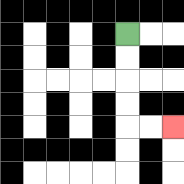{'start': '[5, 1]', 'end': '[7, 5]', 'path_directions': 'D,D,D,D,R,R', 'path_coordinates': '[[5, 1], [5, 2], [5, 3], [5, 4], [5, 5], [6, 5], [7, 5]]'}